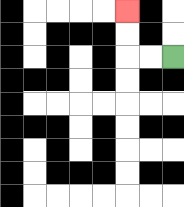{'start': '[7, 2]', 'end': '[5, 0]', 'path_directions': 'L,L,U,U', 'path_coordinates': '[[7, 2], [6, 2], [5, 2], [5, 1], [5, 0]]'}